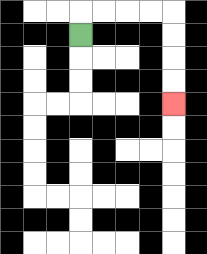{'start': '[3, 1]', 'end': '[7, 4]', 'path_directions': 'U,R,R,R,R,D,D,D,D', 'path_coordinates': '[[3, 1], [3, 0], [4, 0], [5, 0], [6, 0], [7, 0], [7, 1], [7, 2], [7, 3], [7, 4]]'}